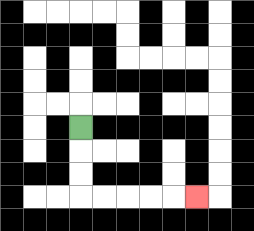{'start': '[3, 5]', 'end': '[8, 8]', 'path_directions': 'D,D,D,R,R,R,R,R', 'path_coordinates': '[[3, 5], [3, 6], [3, 7], [3, 8], [4, 8], [5, 8], [6, 8], [7, 8], [8, 8]]'}